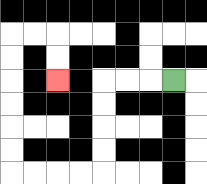{'start': '[7, 3]', 'end': '[2, 3]', 'path_directions': 'L,L,L,D,D,D,D,L,L,L,L,U,U,U,U,U,U,R,R,D,D', 'path_coordinates': '[[7, 3], [6, 3], [5, 3], [4, 3], [4, 4], [4, 5], [4, 6], [4, 7], [3, 7], [2, 7], [1, 7], [0, 7], [0, 6], [0, 5], [0, 4], [0, 3], [0, 2], [0, 1], [1, 1], [2, 1], [2, 2], [2, 3]]'}